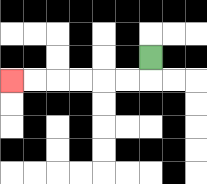{'start': '[6, 2]', 'end': '[0, 3]', 'path_directions': 'D,L,L,L,L,L,L', 'path_coordinates': '[[6, 2], [6, 3], [5, 3], [4, 3], [3, 3], [2, 3], [1, 3], [0, 3]]'}